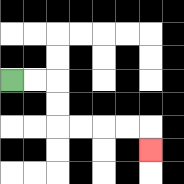{'start': '[0, 3]', 'end': '[6, 6]', 'path_directions': 'R,R,D,D,R,R,R,R,D', 'path_coordinates': '[[0, 3], [1, 3], [2, 3], [2, 4], [2, 5], [3, 5], [4, 5], [5, 5], [6, 5], [6, 6]]'}